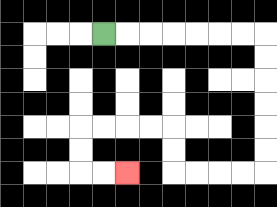{'start': '[4, 1]', 'end': '[5, 7]', 'path_directions': 'R,R,R,R,R,R,R,D,D,D,D,D,D,L,L,L,L,U,U,L,L,L,L,D,D,R,R', 'path_coordinates': '[[4, 1], [5, 1], [6, 1], [7, 1], [8, 1], [9, 1], [10, 1], [11, 1], [11, 2], [11, 3], [11, 4], [11, 5], [11, 6], [11, 7], [10, 7], [9, 7], [8, 7], [7, 7], [7, 6], [7, 5], [6, 5], [5, 5], [4, 5], [3, 5], [3, 6], [3, 7], [4, 7], [5, 7]]'}